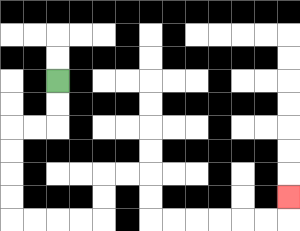{'start': '[2, 3]', 'end': '[12, 8]', 'path_directions': 'D,D,L,L,D,D,D,D,R,R,R,R,U,U,R,R,D,D,R,R,R,R,R,R,U', 'path_coordinates': '[[2, 3], [2, 4], [2, 5], [1, 5], [0, 5], [0, 6], [0, 7], [0, 8], [0, 9], [1, 9], [2, 9], [3, 9], [4, 9], [4, 8], [4, 7], [5, 7], [6, 7], [6, 8], [6, 9], [7, 9], [8, 9], [9, 9], [10, 9], [11, 9], [12, 9], [12, 8]]'}